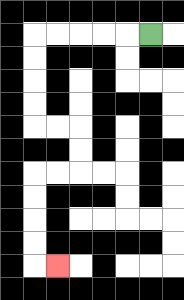{'start': '[6, 1]', 'end': '[2, 11]', 'path_directions': 'L,L,L,L,L,D,D,D,D,R,R,D,D,L,L,D,D,D,D,R', 'path_coordinates': '[[6, 1], [5, 1], [4, 1], [3, 1], [2, 1], [1, 1], [1, 2], [1, 3], [1, 4], [1, 5], [2, 5], [3, 5], [3, 6], [3, 7], [2, 7], [1, 7], [1, 8], [1, 9], [1, 10], [1, 11], [2, 11]]'}